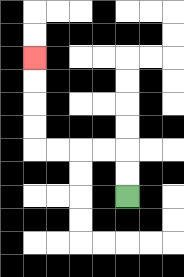{'start': '[5, 8]', 'end': '[1, 2]', 'path_directions': 'U,U,L,L,L,L,U,U,U,U', 'path_coordinates': '[[5, 8], [5, 7], [5, 6], [4, 6], [3, 6], [2, 6], [1, 6], [1, 5], [1, 4], [1, 3], [1, 2]]'}